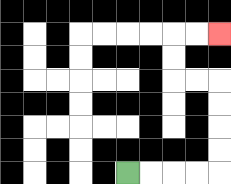{'start': '[5, 7]', 'end': '[9, 1]', 'path_directions': 'R,R,R,R,U,U,U,U,L,L,U,U,R,R', 'path_coordinates': '[[5, 7], [6, 7], [7, 7], [8, 7], [9, 7], [9, 6], [9, 5], [9, 4], [9, 3], [8, 3], [7, 3], [7, 2], [7, 1], [8, 1], [9, 1]]'}